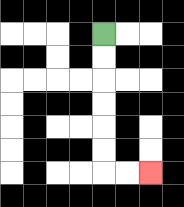{'start': '[4, 1]', 'end': '[6, 7]', 'path_directions': 'D,D,D,D,D,D,R,R', 'path_coordinates': '[[4, 1], [4, 2], [4, 3], [4, 4], [4, 5], [4, 6], [4, 7], [5, 7], [6, 7]]'}